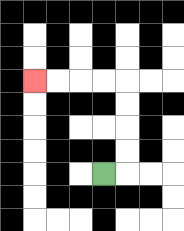{'start': '[4, 7]', 'end': '[1, 3]', 'path_directions': 'R,U,U,U,U,L,L,L,L', 'path_coordinates': '[[4, 7], [5, 7], [5, 6], [5, 5], [5, 4], [5, 3], [4, 3], [3, 3], [2, 3], [1, 3]]'}